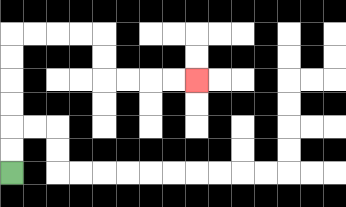{'start': '[0, 7]', 'end': '[8, 3]', 'path_directions': 'U,U,U,U,U,U,R,R,R,R,D,D,R,R,R,R', 'path_coordinates': '[[0, 7], [0, 6], [0, 5], [0, 4], [0, 3], [0, 2], [0, 1], [1, 1], [2, 1], [3, 1], [4, 1], [4, 2], [4, 3], [5, 3], [6, 3], [7, 3], [8, 3]]'}